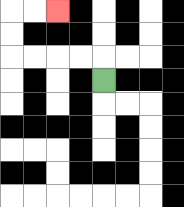{'start': '[4, 3]', 'end': '[2, 0]', 'path_directions': 'U,L,L,L,L,U,U,R,R', 'path_coordinates': '[[4, 3], [4, 2], [3, 2], [2, 2], [1, 2], [0, 2], [0, 1], [0, 0], [1, 0], [2, 0]]'}